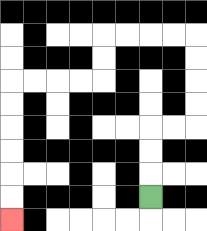{'start': '[6, 8]', 'end': '[0, 9]', 'path_directions': 'U,U,U,R,R,U,U,U,U,L,L,L,L,D,D,L,L,L,L,D,D,D,D,D,D', 'path_coordinates': '[[6, 8], [6, 7], [6, 6], [6, 5], [7, 5], [8, 5], [8, 4], [8, 3], [8, 2], [8, 1], [7, 1], [6, 1], [5, 1], [4, 1], [4, 2], [4, 3], [3, 3], [2, 3], [1, 3], [0, 3], [0, 4], [0, 5], [0, 6], [0, 7], [0, 8], [0, 9]]'}